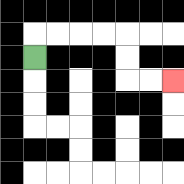{'start': '[1, 2]', 'end': '[7, 3]', 'path_directions': 'U,R,R,R,R,D,D,R,R', 'path_coordinates': '[[1, 2], [1, 1], [2, 1], [3, 1], [4, 1], [5, 1], [5, 2], [5, 3], [6, 3], [7, 3]]'}